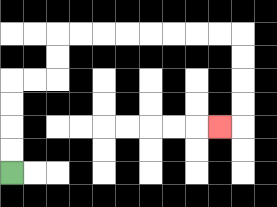{'start': '[0, 7]', 'end': '[9, 5]', 'path_directions': 'U,U,U,U,R,R,U,U,R,R,R,R,R,R,R,R,D,D,D,D,L', 'path_coordinates': '[[0, 7], [0, 6], [0, 5], [0, 4], [0, 3], [1, 3], [2, 3], [2, 2], [2, 1], [3, 1], [4, 1], [5, 1], [6, 1], [7, 1], [8, 1], [9, 1], [10, 1], [10, 2], [10, 3], [10, 4], [10, 5], [9, 5]]'}